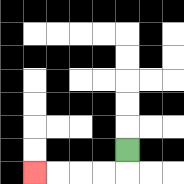{'start': '[5, 6]', 'end': '[1, 7]', 'path_directions': 'D,L,L,L,L', 'path_coordinates': '[[5, 6], [5, 7], [4, 7], [3, 7], [2, 7], [1, 7]]'}